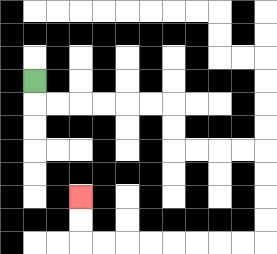{'start': '[1, 3]', 'end': '[3, 8]', 'path_directions': 'D,R,R,R,R,R,R,D,D,R,R,R,R,D,D,D,D,L,L,L,L,L,L,L,L,U,U', 'path_coordinates': '[[1, 3], [1, 4], [2, 4], [3, 4], [4, 4], [5, 4], [6, 4], [7, 4], [7, 5], [7, 6], [8, 6], [9, 6], [10, 6], [11, 6], [11, 7], [11, 8], [11, 9], [11, 10], [10, 10], [9, 10], [8, 10], [7, 10], [6, 10], [5, 10], [4, 10], [3, 10], [3, 9], [3, 8]]'}